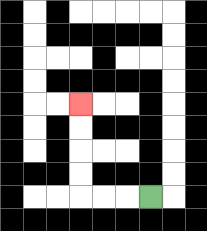{'start': '[6, 8]', 'end': '[3, 4]', 'path_directions': 'L,L,L,U,U,U,U', 'path_coordinates': '[[6, 8], [5, 8], [4, 8], [3, 8], [3, 7], [3, 6], [3, 5], [3, 4]]'}